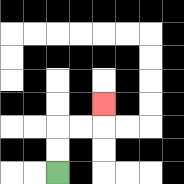{'start': '[2, 7]', 'end': '[4, 4]', 'path_directions': 'U,U,R,R,U', 'path_coordinates': '[[2, 7], [2, 6], [2, 5], [3, 5], [4, 5], [4, 4]]'}